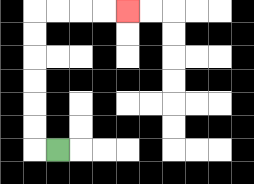{'start': '[2, 6]', 'end': '[5, 0]', 'path_directions': 'L,U,U,U,U,U,U,R,R,R,R', 'path_coordinates': '[[2, 6], [1, 6], [1, 5], [1, 4], [1, 3], [1, 2], [1, 1], [1, 0], [2, 0], [3, 0], [4, 0], [5, 0]]'}